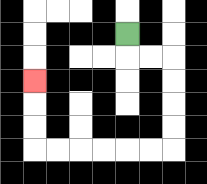{'start': '[5, 1]', 'end': '[1, 3]', 'path_directions': 'D,R,R,D,D,D,D,L,L,L,L,L,L,U,U,U', 'path_coordinates': '[[5, 1], [5, 2], [6, 2], [7, 2], [7, 3], [7, 4], [7, 5], [7, 6], [6, 6], [5, 6], [4, 6], [3, 6], [2, 6], [1, 6], [1, 5], [1, 4], [1, 3]]'}